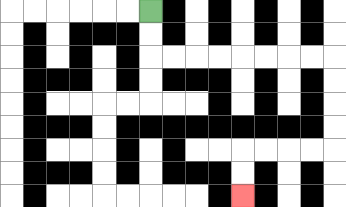{'start': '[6, 0]', 'end': '[10, 8]', 'path_directions': 'D,D,R,R,R,R,R,R,R,R,D,D,D,D,L,L,L,L,D,D', 'path_coordinates': '[[6, 0], [6, 1], [6, 2], [7, 2], [8, 2], [9, 2], [10, 2], [11, 2], [12, 2], [13, 2], [14, 2], [14, 3], [14, 4], [14, 5], [14, 6], [13, 6], [12, 6], [11, 6], [10, 6], [10, 7], [10, 8]]'}